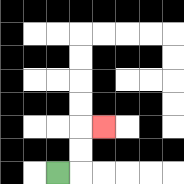{'start': '[2, 7]', 'end': '[4, 5]', 'path_directions': 'R,U,U,R', 'path_coordinates': '[[2, 7], [3, 7], [3, 6], [3, 5], [4, 5]]'}